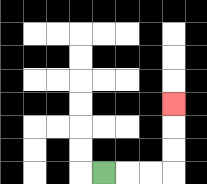{'start': '[4, 7]', 'end': '[7, 4]', 'path_directions': 'R,R,R,U,U,U', 'path_coordinates': '[[4, 7], [5, 7], [6, 7], [7, 7], [7, 6], [7, 5], [7, 4]]'}